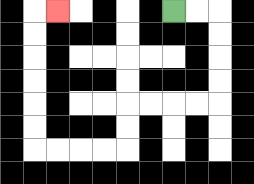{'start': '[7, 0]', 'end': '[2, 0]', 'path_directions': 'R,R,D,D,D,D,L,L,L,L,D,D,L,L,L,L,U,U,U,U,U,U,R', 'path_coordinates': '[[7, 0], [8, 0], [9, 0], [9, 1], [9, 2], [9, 3], [9, 4], [8, 4], [7, 4], [6, 4], [5, 4], [5, 5], [5, 6], [4, 6], [3, 6], [2, 6], [1, 6], [1, 5], [1, 4], [1, 3], [1, 2], [1, 1], [1, 0], [2, 0]]'}